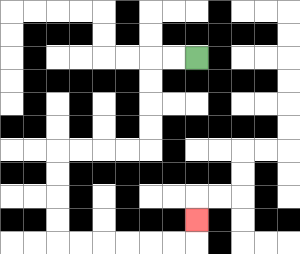{'start': '[8, 2]', 'end': '[8, 9]', 'path_directions': 'L,L,D,D,D,D,L,L,L,L,D,D,D,D,R,R,R,R,R,R,U', 'path_coordinates': '[[8, 2], [7, 2], [6, 2], [6, 3], [6, 4], [6, 5], [6, 6], [5, 6], [4, 6], [3, 6], [2, 6], [2, 7], [2, 8], [2, 9], [2, 10], [3, 10], [4, 10], [5, 10], [6, 10], [7, 10], [8, 10], [8, 9]]'}